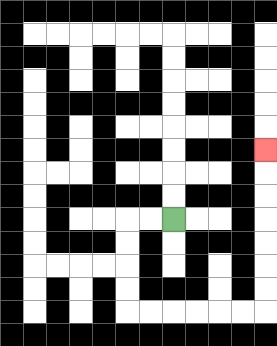{'start': '[7, 9]', 'end': '[11, 6]', 'path_directions': 'L,L,D,D,D,D,R,R,R,R,R,R,U,U,U,U,U,U,U', 'path_coordinates': '[[7, 9], [6, 9], [5, 9], [5, 10], [5, 11], [5, 12], [5, 13], [6, 13], [7, 13], [8, 13], [9, 13], [10, 13], [11, 13], [11, 12], [11, 11], [11, 10], [11, 9], [11, 8], [11, 7], [11, 6]]'}